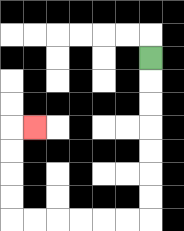{'start': '[6, 2]', 'end': '[1, 5]', 'path_directions': 'D,D,D,D,D,D,D,L,L,L,L,L,L,U,U,U,U,R', 'path_coordinates': '[[6, 2], [6, 3], [6, 4], [6, 5], [6, 6], [6, 7], [6, 8], [6, 9], [5, 9], [4, 9], [3, 9], [2, 9], [1, 9], [0, 9], [0, 8], [0, 7], [0, 6], [0, 5], [1, 5]]'}